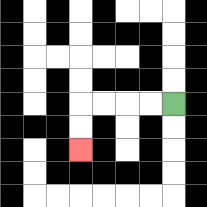{'start': '[7, 4]', 'end': '[3, 6]', 'path_directions': 'L,L,L,L,D,D', 'path_coordinates': '[[7, 4], [6, 4], [5, 4], [4, 4], [3, 4], [3, 5], [3, 6]]'}